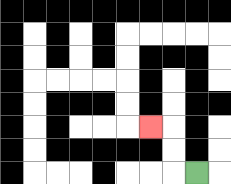{'start': '[8, 7]', 'end': '[6, 5]', 'path_directions': 'L,U,U,L', 'path_coordinates': '[[8, 7], [7, 7], [7, 6], [7, 5], [6, 5]]'}